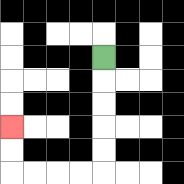{'start': '[4, 2]', 'end': '[0, 5]', 'path_directions': 'D,D,D,D,D,L,L,L,L,U,U', 'path_coordinates': '[[4, 2], [4, 3], [4, 4], [4, 5], [4, 6], [4, 7], [3, 7], [2, 7], [1, 7], [0, 7], [0, 6], [0, 5]]'}